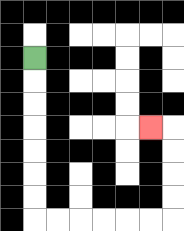{'start': '[1, 2]', 'end': '[6, 5]', 'path_directions': 'D,D,D,D,D,D,D,R,R,R,R,R,R,U,U,U,U,L', 'path_coordinates': '[[1, 2], [1, 3], [1, 4], [1, 5], [1, 6], [1, 7], [1, 8], [1, 9], [2, 9], [3, 9], [4, 9], [5, 9], [6, 9], [7, 9], [7, 8], [7, 7], [7, 6], [7, 5], [6, 5]]'}